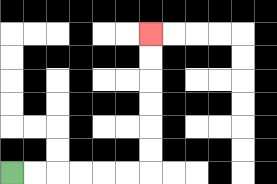{'start': '[0, 7]', 'end': '[6, 1]', 'path_directions': 'R,R,R,R,R,R,U,U,U,U,U,U', 'path_coordinates': '[[0, 7], [1, 7], [2, 7], [3, 7], [4, 7], [5, 7], [6, 7], [6, 6], [6, 5], [6, 4], [6, 3], [6, 2], [6, 1]]'}